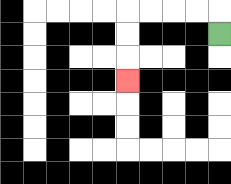{'start': '[9, 1]', 'end': '[5, 3]', 'path_directions': 'U,L,L,L,L,D,D,D', 'path_coordinates': '[[9, 1], [9, 0], [8, 0], [7, 0], [6, 0], [5, 0], [5, 1], [5, 2], [5, 3]]'}